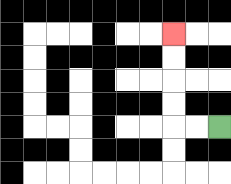{'start': '[9, 5]', 'end': '[7, 1]', 'path_directions': 'L,L,U,U,U,U', 'path_coordinates': '[[9, 5], [8, 5], [7, 5], [7, 4], [7, 3], [7, 2], [7, 1]]'}